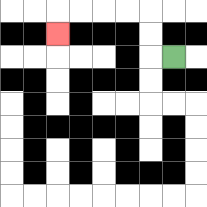{'start': '[7, 2]', 'end': '[2, 1]', 'path_directions': 'L,U,U,L,L,L,L,D', 'path_coordinates': '[[7, 2], [6, 2], [6, 1], [6, 0], [5, 0], [4, 0], [3, 0], [2, 0], [2, 1]]'}